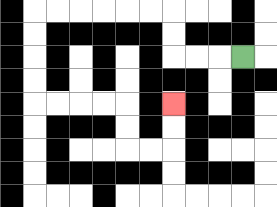{'start': '[10, 2]', 'end': '[7, 4]', 'path_directions': 'L,L,L,U,U,L,L,L,L,L,L,D,D,D,D,R,R,R,R,D,D,R,R,U,U', 'path_coordinates': '[[10, 2], [9, 2], [8, 2], [7, 2], [7, 1], [7, 0], [6, 0], [5, 0], [4, 0], [3, 0], [2, 0], [1, 0], [1, 1], [1, 2], [1, 3], [1, 4], [2, 4], [3, 4], [4, 4], [5, 4], [5, 5], [5, 6], [6, 6], [7, 6], [7, 5], [7, 4]]'}